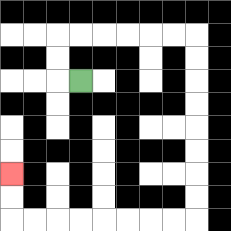{'start': '[3, 3]', 'end': '[0, 7]', 'path_directions': 'L,U,U,R,R,R,R,R,R,D,D,D,D,D,D,D,D,L,L,L,L,L,L,L,L,U,U', 'path_coordinates': '[[3, 3], [2, 3], [2, 2], [2, 1], [3, 1], [4, 1], [5, 1], [6, 1], [7, 1], [8, 1], [8, 2], [8, 3], [8, 4], [8, 5], [8, 6], [8, 7], [8, 8], [8, 9], [7, 9], [6, 9], [5, 9], [4, 9], [3, 9], [2, 9], [1, 9], [0, 9], [0, 8], [0, 7]]'}